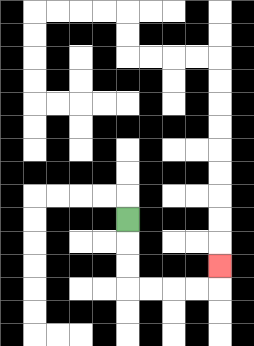{'start': '[5, 9]', 'end': '[9, 11]', 'path_directions': 'D,D,D,R,R,R,R,U', 'path_coordinates': '[[5, 9], [5, 10], [5, 11], [5, 12], [6, 12], [7, 12], [8, 12], [9, 12], [9, 11]]'}